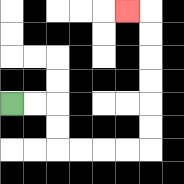{'start': '[0, 4]', 'end': '[5, 0]', 'path_directions': 'R,R,D,D,R,R,R,R,U,U,U,U,U,U,L', 'path_coordinates': '[[0, 4], [1, 4], [2, 4], [2, 5], [2, 6], [3, 6], [4, 6], [5, 6], [6, 6], [6, 5], [6, 4], [6, 3], [6, 2], [6, 1], [6, 0], [5, 0]]'}